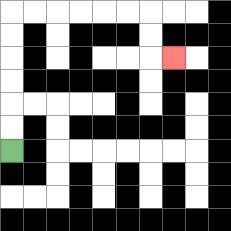{'start': '[0, 6]', 'end': '[7, 2]', 'path_directions': 'U,U,U,U,U,U,R,R,R,R,R,R,D,D,R', 'path_coordinates': '[[0, 6], [0, 5], [0, 4], [0, 3], [0, 2], [0, 1], [0, 0], [1, 0], [2, 0], [3, 0], [4, 0], [5, 0], [6, 0], [6, 1], [6, 2], [7, 2]]'}